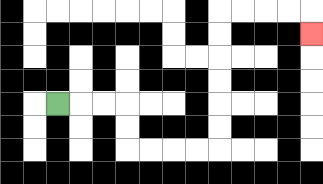{'start': '[2, 4]', 'end': '[13, 1]', 'path_directions': 'R,R,R,D,D,R,R,R,R,U,U,U,U,U,U,R,R,R,R,D', 'path_coordinates': '[[2, 4], [3, 4], [4, 4], [5, 4], [5, 5], [5, 6], [6, 6], [7, 6], [8, 6], [9, 6], [9, 5], [9, 4], [9, 3], [9, 2], [9, 1], [9, 0], [10, 0], [11, 0], [12, 0], [13, 0], [13, 1]]'}